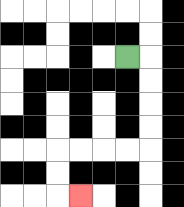{'start': '[5, 2]', 'end': '[3, 8]', 'path_directions': 'R,D,D,D,D,L,L,L,L,D,D,R', 'path_coordinates': '[[5, 2], [6, 2], [6, 3], [6, 4], [6, 5], [6, 6], [5, 6], [4, 6], [3, 6], [2, 6], [2, 7], [2, 8], [3, 8]]'}